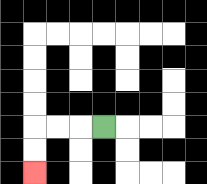{'start': '[4, 5]', 'end': '[1, 7]', 'path_directions': 'L,L,L,D,D', 'path_coordinates': '[[4, 5], [3, 5], [2, 5], [1, 5], [1, 6], [1, 7]]'}